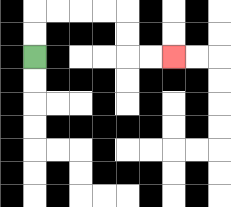{'start': '[1, 2]', 'end': '[7, 2]', 'path_directions': 'U,U,R,R,R,R,D,D,R,R', 'path_coordinates': '[[1, 2], [1, 1], [1, 0], [2, 0], [3, 0], [4, 0], [5, 0], [5, 1], [5, 2], [6, 2], [7, 2]]'}